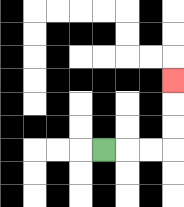{'start': '[4, 6]', 'end': '[7, 3]', 'path_directions': 'R,R,R,U,U,U', 'path_coordinates': '[[4, 6], [5, 6], [6, 6], [7, 6], [7, 5], [7, 4], [7, 3]]'}